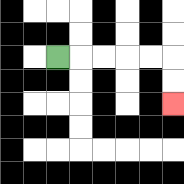{'start': '[2, 2]', 'end': '[7, 4]', 'path_directions': 'R,R,R,R,R,D,D', 'path_coordinates': '[[2, 2], [3, 2], [4, 2], [5, 2], [6, 2], [7, 2], [7, 3], [7, 4]]'}